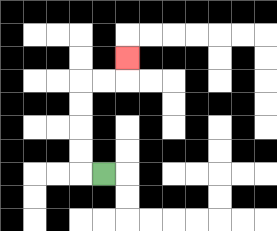{'start': '[4, 7]', 'end': '[5, 2]', 'path_directions': 'L,U,U,U,U,R,R,U', 'path_coordinates': '[[4, 7], [3, 7], [3, 6], [3, 5], [3, 4], [3, 3], [4, 3], [5, 3], [5, 2]]'}